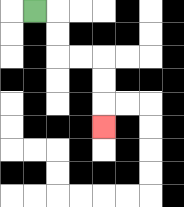{'start': '[1, 0]', 'end': '[4, 5]', 'path_directions': 'R,D,D,R,R,D,D,D', 'path_coordinates': '[[1, 0], [2, 0], [2, 1], [2, 2], [3, 2], [4, 2], [4, 3], [4, 4], [4, 5]]'}